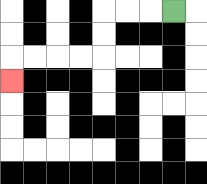{'start': '[7, 0]', 'end': '[0, 3]', 'path_directions': 'L,L,L,D,D,L,L,L,L,D', 'path_coordinates': '[[7, 0], [6, 0], [5, 0], [4, 0], [4, 1], [4, 2], [3, 2], [2, 2], [1, 2], [0, 2], [0, 3]]'}